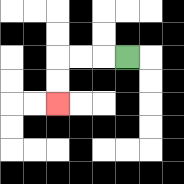{'start': '[5, 2]', 'end': '[2, 4]', 'path_directions': 'L,L,L,D,D', 'path_coordinates': '[[5, 2], [4, 2], [3, 2], [2, 2], [2, 3], [2, 4]]'}